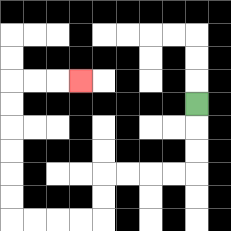{'start': '[8, 4]', 'end': '[3, 3]', 'path_directions': 'D,D,D,L,L,L,L,D,D,L,L,L,L,U,U,U,U,U,U,R,R,R', 'path_coordinates': '[[8, 4], [8, 5], [8, 6], [8, 7], [7, 7], [6, 7], [5, 7], [4, 7], [4, 8], [4, 9], [3, 9], [2, 9], [1, 9], [0, 9], [0, 8], [0, 7], [0, 6], [0, 5], [0, 4], [0, 3], [1, 3], [2, 3], [3, 3]]'}